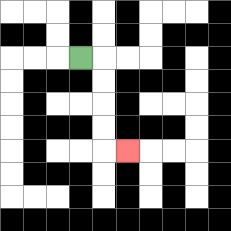{'start': '[3, 2]', 'end': '[5, 6]', 'path_directions': 'R,D,D,D,D,R', 'path_coordinates': '[[3, 2], [4, 2], [4, 3], [4, 4], [4, 5], [4, 6], [5, 6]]'}